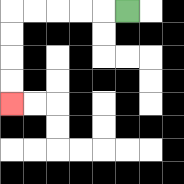{'start': '[5, 0]', 'end': '[0, 4]', 'path_directions': 'L,L,L,L,L,D,D,D,D', 'path_coordinates': '[[5, 0], [4, 0], [3, 0], [2, 0], [1, 0], [0, 0], [0, 1], [0, 2], [0, 3], [0, 4]]'}